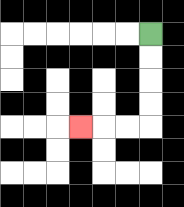{'start': '[6, 1]', 'end': '[3, 5]', 'path_directions': 'D,D,D,D,L,L,L', 'path_coordinates': '[[6, 1], [6, 2], [6, 3], [6, 4], [6, 5], [5, 5], [4, 5], [3, 5]]'}